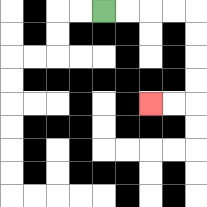{'start': '[4, 0]', 'end': '[6, 4]', 'path_directions': 'R,R,R,R,D,D,D,D,L,L', 'path_coordinates': '[[4, 0], [5, 0], [6, 0], [7, 0], [8, 0], [8, 1], [8, 2], [8, 3], [8, 4], [7, 4], [6, 4]]'}